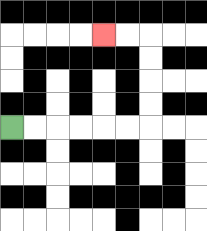{'start': '[0, 5]', 'end': '[4, 1]', 'path_directions': 'R,R,R,R,R,R,U,U,U,U,L,L', 'path_coordinates': '[[0, 5], [1, 5], [2, 5], [3, 5], [4, 5], [5, 5], [6, 5], [6, 4], [6, 3], [6, 2], [6, 1], [5, 1], [4, 1]]'}